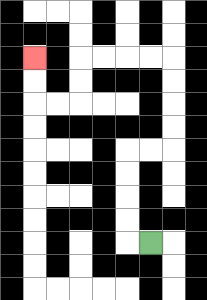{'start': '[6, 10]', 'end': '[1, 2]', 'path_directions': 'L,U,U,U,U,R,R,U,U,U,U,L,L,L,L,D,D,L,L,U,U', 'path_coordinates': '[[6, 10], [5, 10], [5, 9], [5, 8], [5, 7], [5, 6], [6, 6], [7, 6], [7, 5], [7, 4], [7, 3], [7, 2], [6, 2], [5, 2], [4, 2], [3, 2], [3, 3], [3, 4], [2, 4], [1, 4], [1, 3], [1, 2]]'}